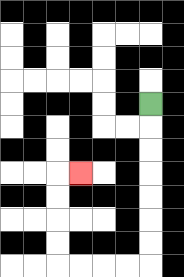{'start': '[6, 4]', 'end': '[3, 7]', 'path_directions': 'D,D,D,D,D,D,D,L,L,L,L,U,U,U,U,R', 'path_coordinates': '[[6, 4], [6, 5], [6, 6], [6, 7], [6, 8], [6, 9], [6, 10], [6, 11], [5, 11], [4, 11], [3, 11], [2, 11], [2, 10], [2, 9], [2, 8], [2, 7], [3, 7]]'}